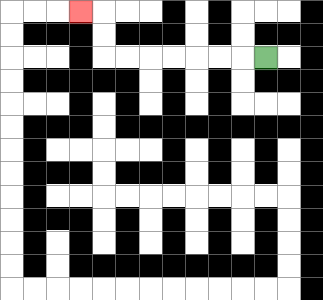{'start': '[11, 2]', 'end': '[3, 0]', 'path_directions': 'L,L,L,L,L,L,L,U,U,L', 'path_coordinates': '[[11, 2], [10, 2], [9, 2], [8, 2], [7, 2], [6, 2], [5, 2], [4, 2], [4, 1], [4, 0], [3, 0]]'}